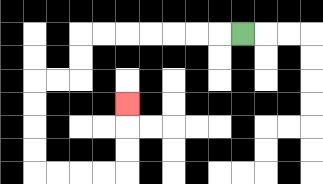{'start': '[10, 1]', 'end': '[5, 4]', 'path_directions': 'L,L,L,L,L,L,L,D,D,L,L,D,D,D,D,R,R,R,R,U,U,U', 'path_coordinates': '[[10, 1], [9, 1], [8, 1], [7, 1], [6, 1], [5, 1], [4, 1], [3, 1], [3, 2], [3, 3], [2, 3], [1, 3], [1, 4], [1, 5], [1, 6], [1, 7], [2, 7], [3, 7], [4, 7], [5, 7], [5, 6], [5, 5], [5, 4]]'}